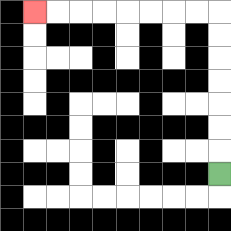{'start': '[9, 7]', 'end': '[1, 0]', 'path_directions': 'U,U,U,U,U,U,U,L,L,L,L,L,L,L,L', 'path_coordinates': '[[9, 7], [9, 6], [9, 5], [9, 4], [9, 3], [9, 2], [9, 1], [9, 0], [8, 0], [7, 0], [6, 0], [5, 0], [4, 0], [3, 0], [2, 0], [1, 0]]'}